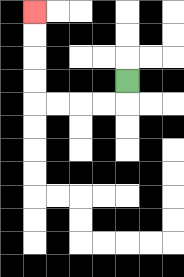{'start': '[5, 3]', 'end': '[1, 0]', 'path_directions': 'D,L,L,L,L,U,U,U,U', 'path_coordinates': '[[5, 3], [5, 4], [4, 4], [3, 4], [2, 4], [1, 4], [1, 3], [1, 2], [1, 1], [1, 0]]'}